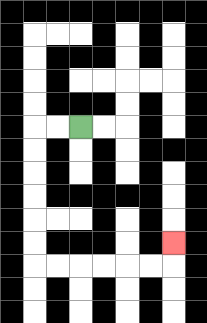{'start': '[3, 5]', 'end': '[7, 10]', 'path_directions': 'L,L,D,D,D,D,D,D,R,R,R,R,R,R,U', 'path_coordinates': '[[3, 5], [2, 5], [1, 5], [1, 6], [1, 7], [1, 8], [1, 9], [1, 10], [1, 11], [2, 11], [3, 11], [4, 11], [5, 11], [6, 11], [7, 11], [7, 10]]'}